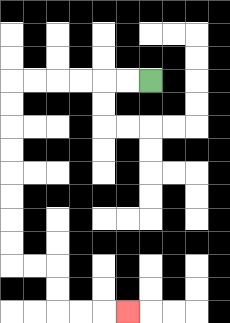{'start': '[6, 3]', 'end': '[5, 13]', 'path_directions': 'L,L,L,L,L,L,D,D,D,D,D,D,D,D,R,R,D,D,R,R,R', 'path_coordinates': '[[6, 3], [5, 3], [4, 3], [3, 3], [2, 3], [1, 3], [0, 3], [0, 4], [0, 5], [0, 6], [0, 7], [0, 8], [0, 9], [0, 10], [0, 11], [1, 11], [2, 11], [2, 12], [2, 13], [3, 13], [4, 13], [5, 13]]'}